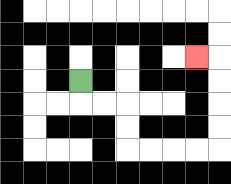{'start': '[3, 3]', 'end': '[8, 2]', 'path_directions': 'D,R,R,D,D,R,R,R,R,U,U,U,U,L', 'path_coordinates': '[[3, 3], [3, 4], [4, 4], [5, 4], [5, 5], [5, 6], [6, 6], [7, 6], [8, 6], [9, 6], [9, 5], [9, 4], [9, 3], [9, 2], [8, 2]]'}